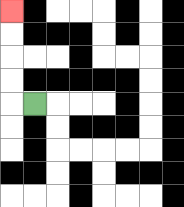{'start': '[1, 4]', 'end': '[0, 0]', 'path_directions': 'L,U,U,U,U', 'path_coordinates': '[[1, 4], [0, 4], [0, 3], [0, 2], [0, 1], [0, 0]]'}